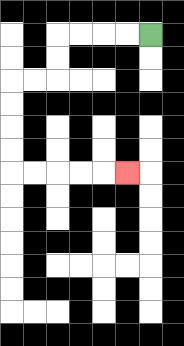{'start': '[6, 1]', 'end': '[5, 7]', 'path_directions': 'L,L,L,L,D,D,L,L,D,D,D,D,R,R,R,R,R', 'path_coordinates': '[[6, 1], [5, 1], [4, 1], [3, 1], [2, 1], [2, 2], [2, 3], [1, 3], [0, 3], [0, 4], [0, 5], [0, 6], [0, 7], [1, 7], [2, 7], [3, 7], [4, 7], [5, 7]]'}